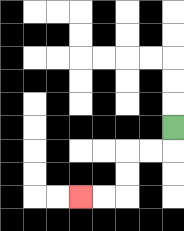{'start': '[7, 5]', 'end': '[3, 8]', 'path_directions': 'D,L,L,D,D,L,L', 'path_coordinates': '[[7, 5], [7, 6], [6, 6], [5, 6], [5, 7], [5, 8], [4, 8], [3, 8]]'}